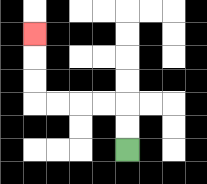{'start': '[5, 6]', 'end': '[1, 1]', 'path_directions': 'U,U,L,L,L,L,U,U,U', 'path_coordinates': '[[5, 6], [5, 5], [5, 4], [4, 4], [3, 4], [2, 4], [1, 4], [1, 3], [1, 2], [1, 1]]'}